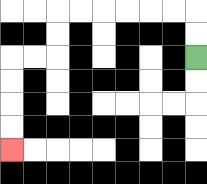{'start': '[8, 2]', 'end': '[0, 6]', 'path_directions': 'U,U,L,L,L,L,L,L,D,D,L,L,D,D,D,D', 'path_coordinates': '[[8, 2], [8, 1], [8, 0], [7, 0], [6, 0], [5, 0], [4, 0], [3, 0], [2, 0], [2, 1], [2, 2], [1, 2], [0, 2], [0, 3], [0, 4], [0, 5], [0, 6]]'}